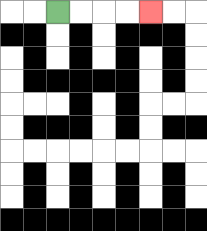{'start': '[2, 0]', 'end': '[6, 0]', 'path_directions': 'R,R,R,R', 'path_coordinates': '[[2, 0], [3, 0], [4, 0], [5, 0], [6, 0]]'}